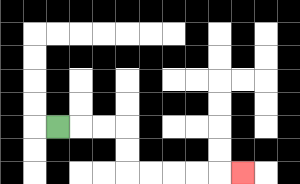{'start': '[2, 5]', 'end': '[10, 7]', 'path_directions': 'R,R,R,D,D,R,R,R,R,R', 'path_coordinates': '[[2, 5], [3, 5], [4, 5], [5, 5], [5, 6], [5, 7], [6, 7], [7, 7], [8, 7], [9, 7], [10, 7]]'}